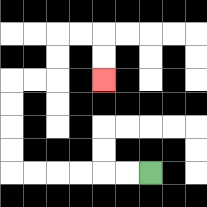{'start': '[6, 7]', 'end': '[4, 3]', 'path_directions': 'L,L,L,L,L,L,U,U,U,U,R,R,U,U,R,R,D,D', 'path_coordinates': '[[6, 7], [5, 7], [4, 7], [3, 7], [2, 7], [1, 7], [0, 7], [0, 6], [0, 5], [0, 4], [0, 3], [1, 3], [2, 3], [2, 2], [2, 1], [3, 1], [4, 1], [4, 2], [4, 3]]'}